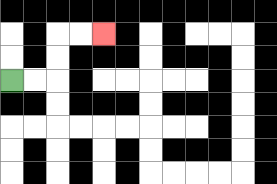{'start': '[0, 3]', 'end': '[4, 1]', 'path_directions': 'R,R,U,U,R,R', 'path_coordinates': '[[0, 3], [1, 3], [2, 3], [2, 2], [2, 1], [3, 1], [4, 1]]'}